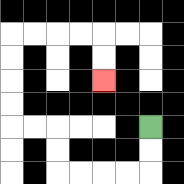{'start': '[6, 5]', 'end': '[4, 3]', 'path_directions': 'D,D,L,L,L,L,U,U,L,L,U,U,U,U,R,R,R,R,D,D', 'path_coordinates': '[[6, 5], [6, 6], [6, 7], [5, 7], [4, 7], [3, 7], [2, 7], [2, 6], [2, 5], [1, 5], [0, 5], [0, 4], [0, 3], [0, 2], [0, 1], [1, 1], [2, 1], [3, 1], [4, 1], [4, 2], [4, 3]]'}